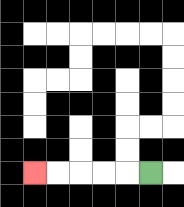{'start': '[6, 7]', 'end': '[1, 7]', 'path_directions': 'L,L,L,L,L', 'path_coordinates': '[[6, 7], [5, 7], [4, 7], [3, 7], [2, 7], [1, 7]]'}